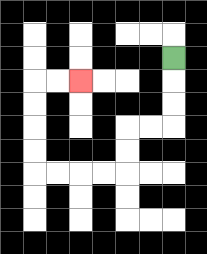{'start': '[7, 2]', 'end': '[3, 3]', 'path_directions': 'D,D,D,L,L,D,D,L,L,L,L,U,U,U,U,R,R', 'path_coordinates': '[[7, 2], [7, 3], [7, 4], [7, 5], [6, 5], [5, 5], [5, 6], [5, 7], [4, 7], [3, 7], [2, 7], [1, 7], [1, 6], [1, 5], [1, 4], [1, 3], [2, 3], [3, 3]]'}